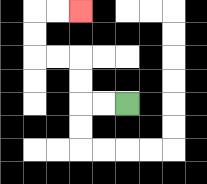{'start': '[5, 4]', 'end': '[3, 0]', 'path_directions': 'L,L,U,U,L,L,U,U,R,R', 'path_coordinates': '[[5, 4], [4, 4], [3, 4], [3, 3], [3, 2], [2, 2], [1, 2], [1, 1], [1, 0], [2, 0], [3, 0]]'}